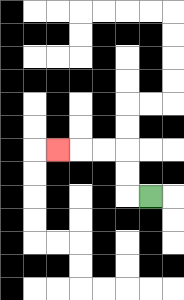{'start': '[6, 8]', 'end': '[2, 6]', 'path_directions': 'L,U,U,L,L,L', 'path_coordinates': '[[6, 8], [5, 8], [5, 7], [5, 6], [4, 6], [3, 6], [2, 6]]'}